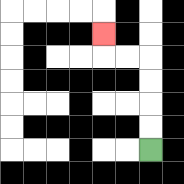{'start': '[6, 6]', 'end': '[4, 1]', 'path_directions': 'U,U,U,U,L,L,U', 'path_coordinates': '[[6, 6], [6, 5], [6, 4], [6, 3], [6, 2], [5, 2], [4, 2], [4, 1]]'}